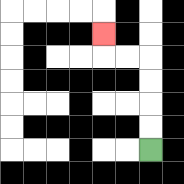{'start': '[6, 6]', 'end': '[4, 1]', 'path_directions': 'U,U,U,U,L,L,U', 'path_coordinates': '[[6, 6], [6, 5], [6, 4], [6, 3], [6, 2], [5, 2], [4, 2], [4, 1]]'}